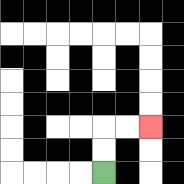{'start': '[4, 7]', 'end': '[6, 5]', 'path_directions': 'U,U,R,R', 'path_coordinates': '[[4, 7], [4, 6], [4, 5], [5, 5], [6, 5]]'}